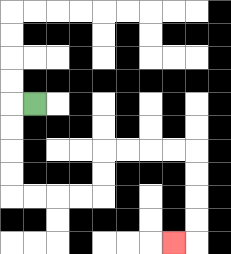{'start': '[1, 4]', 'end': '[7, 10]', 'path_directions': 'L,D,D,D,D,R,R,R,R,U,U,R,R,R,R,D,D,D,D,L', 'path_coordinates': '[[1, 4], [0, 4], [0, 5], [0, 6], [0, 7], [0, 8], [1, 8], [2, 8], [3, 8], [4, 8], [4, 7], [4, 6], [5, 6], [6, 6], [7, 6], [8, 6], [8, 7], [8, 8], [8, 9], [8, 10], [7, 10]]'}